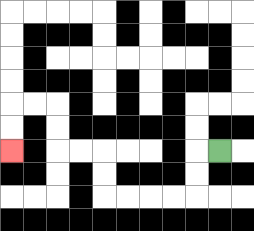{'start': '[9, 6]', 'end': '[0, 6]', 'path_directions': 'L,D,D,L,L,L,L,U,U,L,L,U,U,L,L,D,D', 'path_coordinates': '[[9, 6], [8, 6], [8, 7], [8, 8], [7, 8], [6, 8], [5, 8], [4, 8], [4, 7], [4, 6], [3, 6], [2, 6], [2, 5], [2, 4], [1, 4], [0, 4], [0, 5], [0, 6]]'}